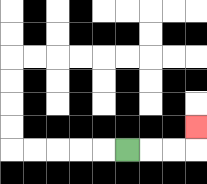{'start': '[5, 6]', 'end': '[8, 5]', 'path_directions': 'R,R,R,U', 'path_coordinates': '[[5, 6], [6, 6], [7, 6], [8, 6], [8, 5]]'}